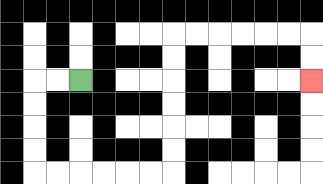{'start': '[3, 3]', 'end': '[13, 3]', 'path_directions': 'L,L,D,D,D,D,R,R,R,R,R,R,U,U,U,U,U,U,R,R,R,R,R,R,D,D', 'path_coordinates': '[[3, 3], [2, 3], [1, 3], [1, 4], [1, 5], [1, 6], [1, 7], [2, 7], [3, 7], [4, 7], [5, 7], [6, 7], [7, 7], [7, 6], [7, 5], [7, 4], [7, 3], [7, 2], [7, 1], [8, 1], [9, 1], [10, 1], [11, 1], [12, 1], [13, 1], [13, 2], [13, 3]]'}